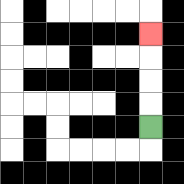{'start': '[6, 5]', 'end': '[6, 1]', 'path_directions': 'U,U,U,U', 'path_coordinates': '[[6, 5], [6, 4], [6, 3], [6, 2], [6, 1]]'}